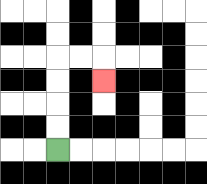{'start': '[2, 6]', 'end': '[4, 3]', 'path_directions': 'U,U,U,U,R,R,D', 'path_coordinates': '[[2, 6], [2, 5], [2, 4], [2, 3], [2, 2], [3, 2], [4, 2], [4, 3]]'}